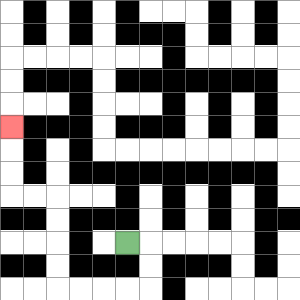{'start': '[5, 10]', 'end': '[0, 5]', 'path_directions': 'R,D,D,L,L,L,L,U,U,U,U,L,L,U,U,U', 'path_coordinates': '[[5, 10], [6, 10], [6, 11], [6, 12], [5, 12], [4, 12], [3, 12], [2, 12], [2, 11], [2, 10], [2, 9], [2, 8], [1, 8], [0, 8], [0, 7], [0, 6], [0, 5]]'}